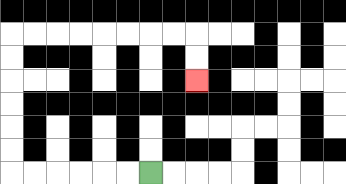{'start': '[6, 7]', 'end': '[8, 3]', 'path_directions': 'L,L,L,L,L,L,U,U,U,U,U,U,R,R,R,R,R,R,R,R,D,D', 'path_coordinates': '[[6, 7], [5, 7], [4, 7], [3, 7], [2, 7], [1, 7], [0, 7], [0, 6], [0, 5], [0, 4], [0, 3], [0, 2], [0, 1], [1, 1], [2, 1], [3, 1], [4, 1], [5, 1], [6, 1], [7, 1], [8, 1], [8, 2], [8, 3]]'}